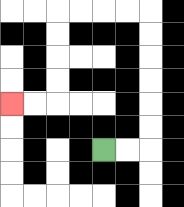{'start': '[4, 6]', 'end': '[0, 4]', 'path_directions': 'R,R,U,U,U,U,U,U,L,L,L,L,D,D,D,D,L,L', 'path_coordinates': '[[4, 6], [5, 6], [6, 6], [6, 5], [6, 4], [6, 3], [6, 2], [6, 1], [6, 0], [5, 0], [4, 0], [3, 0], [2, 0], [2, 1], [2, 2], [2, 3], [2, 4], [1, 4], [0, 4]]'}